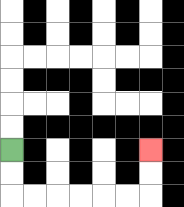{'start': '[0, 6]', 'end': '[6, 6]', 'path_directions': 'D,D,R,R,R,R,R,R,U,U', 'path_coordinates': '[[0, 6], [0, 7], [0, 8], [1, 8], [2, 8], [3, 8], [4, 8], [5, 8], [6, 8], [6, 7], [6, 6]]'}